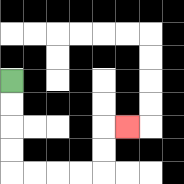{'start': '[0, 3]', 'end': '[5, 5]', 'path_directions': 'D,D,D,D,R,R,R,R,U,U,R', 'path_coordinates': '[[0, 3], [0, 4], [0, 5], [0, 6], [0, 7], [1, 7], [2, 7], [3, 7], [4, 7], [4, 6], [4, 5], [5, 5]]'}